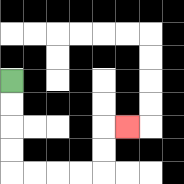{'start': '[0, 3]', 'end': '[5, 5]', 'path_directions': 'D,D,D,D,R,R,R,R,U,U,R', 'path_coordinates': '[[0, 3], [0, 4], [0, 5], [0, 6], [0, 7], [1, 7], [2, 7], [3, 7], [4, 7], [4, 6], [4, 5], [5, 5]]'}